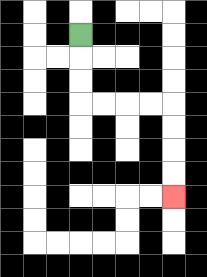{'start': '[3, 1]', 'end': '[7, 8]', 'path_directions': 'D,D,D,R,R,R,R,D,D,D,D', 'path_coordinates': '[[3, 1], [3, 2], [3, 3], [3, 4], [4, 4], [5, 4], [6, 4], [7, 4], [7, 5], [7, 6], [7, 7], [7, 8]]'}